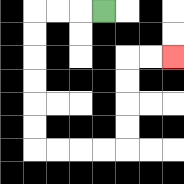{'start': '[4, 0]', 'end': '[7, 2]', 'path_directions': 'L,L,L,D,D,D,D,D,D,R,R,R,R,U,U,U,U,R,R', 'path_coordinates': '[[4, 0], [3, 0], [2, 0], [1, 0], [1, 1], [1, 2], [1, 3], [1, 4], [1, 5], [1, 6], [2, 6], [3, 6], [4, 6], [5, 6], [5, 5], [5, 4], [5, 3], [5, 2], [6, 2], [7, 2]]'}